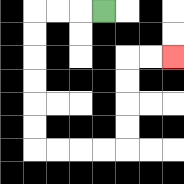{'start': '[4, 0]', 'end': '[7, 2]', 'path_directions': 'L,L,L,D,D,D,D,D,D,R,R,R,R,U,U,U,U,R,R', 'path_coordinates': '[[4, 0], [3, 0], [2, 0], [1, 0], [1, 1], [1, 2], [1, 3], [1, 4], [1, 5], [1, 6], [2, 6], [3, 6], [4, 6], [5, 6], [5, 5], [5, 4], [5, 3], [5, 2], [6, 2], [7, 2]]'}